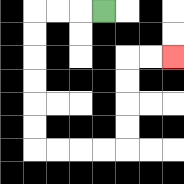{'start': '[4, 0]', 'end': '[7, 2]', 'path_directions': 'L,L,L,D,D,D,D,D,D,R,R,R,R,U,U,U,U,R,R', 'path_coordinates': '[[4, 0], [3, 0], [2, 0], [1, 0], [1, 1], [1, 2], [1, 3], [1, 4], [1, 5], [1, 6], [2, 6], [3, 6], [4, 6], [5, 6], [5, 5], [5, 4], [5, 3], [5, 2], [6, 2], [7, 2]]'}